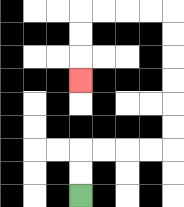{'start': '[3, 8]', 'end': '[3, 3]', 'path_directions': 'U,U,R,R,R,R,U,U,U,U,U,U,L,L,L,L,D,D,D', 'path_coordinates': '[[3, 8], [3, 7], [3, 6], [4, 6], [5, 6], [6, 6], [7, 6], [7, 5], [7, 4], [7, 3], [7, 2], [7, 1], [7, 0], [6, 0], [5, 0], [4, 0], [3, 0], [3, 1], [3, 2], [3, 3]]'}